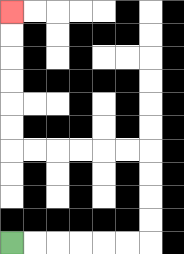{'start': '[0, 10]', 'end': '[0, 0]', 'path_directions': 'R,R,R,R,R,R,U,U,U,U,L,L,L,L,L,L,U,U,U,U,U,U', 'path_coordinates': '[[0, 10], [1, 10], [2, 10], [3, 10], [4, 10], [5, 10], [6, 10], [6, 9], [6, 8], [6, 7], [6, 6], [5, 6], [4, 6], [3, 6], [2, 6], [1, 6], [0, 6], [0, 5], [0, 4], [0, 3], [0, 2], [0, 1], [0, 0]]'}